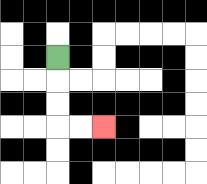{'start': '[2, 2]', 'end': '[4, 5]', 'path_directions': 'D,D,D,R,R', 'path_coordinates': '[[2, 2], [2, 3], [2, 4], [2, 5], [3, 5], [4, 5]]'}